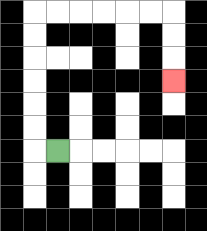{'start': '[2, 6]', 'end': '[7, 3]', 'path_directions': 'L,U,U,U,U,U,U,R,R,R,R,R,R,D,D,D', 'path_coordinates': '[[2, 6], [1, 6], [1, 5], [1, 4], [1, 3], [1, 2], [1, 1], [1, 0], [2, 0], [3, 0], [4, 0], [5, 0], [6, 0], [7, 0], [7, 1], [7, 2], [7, 3]]'}